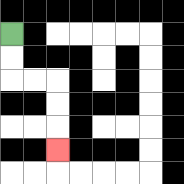{'start': '[0, 1]', 'end': '[2, 6]', 'path_directions': 'D,D,R,R,D,D,D', 'path_coordinates': '[[0, 1], [0, 2], [0, 3], [1, 3], [2, 3], [2, 4], [2, 5], [2, 6]]'}